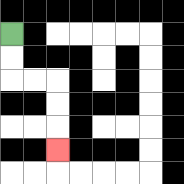{'start': '[0, 1]', 'end': '[2, 6]', 'path_directions': 'D,D,R,R,D,D,D', 'path_coordinates': '[[0, 1], [0, 2], [0, 3], [1, 3], [2, 3], [2, 4], [2, 5], [2, 6]]'}